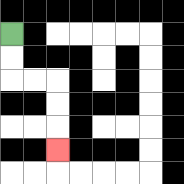{'start': '[0, 1]', 'end': '[2, 6]', 'path_directions': 'D,D,R,R,D,D,D', 'path_coordinates': '[[0, 1], [0, 2], [0, 3], [1, 3], [2, 3], [2, 4], [2, 5], [2, 6]]'}